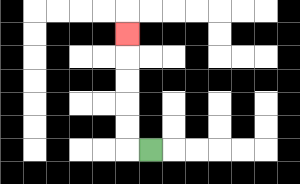{'start': '[6, 6]', 'end': '[5, 1]', 'path_directions': 'L,U,U,U,U,U', 'path_coordinates': '[[6, 6], [5, 6], [5, 5], [5, 4], [5, 3], [5, 2], [5, 1]]'}